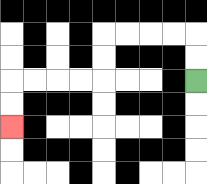{'start': '[8, 3]', 'end': '[0, 5]', 'path_directions': 'U,U,L,L,L,L,D,D,L,L,L,L,D,D', 'path_coordinates': '[[8, 3], [8, 2], [8, 1], [7, 1], [6, 1], [5, 1], [4, 1], [4, 2], [4, 3], [3, 3], [2, 3], [1, 3], [0, 3], [0, 4], [0, 5]]'}